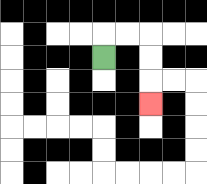{'start': '[4, 2]', 'end': '[6, 4]', 'path_directions': 'U,R,R,D,D,D', 'path_coordinates': '[[4, 2], [4, 1], [5, 1], [6, 1], [6, 2], [6, 3], [6, 4]]'}